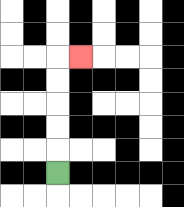{'start': '[2, 7]', 'end': '[3, 2]', 'path_directions': 'U,U,U,U,U,R', 'path_coordinates': '[[2, 7], [2, 6], [2, 5], [2, 4], [2, 3], [2, 2], [3, 2]]'}